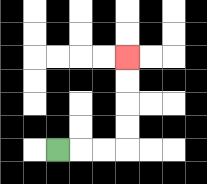{'start': '[2, 6]', 'end': '[5, 2]', 'path_directions': 'R,R,R,U,U,U,U', 'path_coordinates': '[[2, 6], [3, 6], [4, 6], [5, 6], [5, 5], [5, 4], [5, 3], [5, 2]]'}